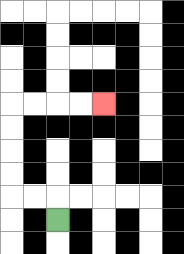{'start': '[2, 9]', 'end': '[4, 4]', 'path_directions': 'U,L,L,U,U,U,U,R,R,R,R', 'path_coordinates': '[[2, 9], [2, 8], [1, 8], [0, 8], [0, 7], [0, 6], [0, 5], [0, 4], [1, 4], [2, 4], [3, 4], [4, 4]]'}